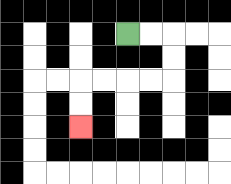{'start': '[5, 1]', 'end': '[3, 5]', 'path_directions': 'R,R,D,D,L,L,L,L,D,D', 'path_coordinates': '[[5, 1], [6, 1], [7, 1], [7, 2], [7, 3], [6, 3], [5, 3], [4, 3], [3, 3], [3, 4], [3, 5]]'}